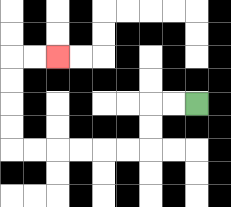{'start': '[8, 4]', 'end': '[2, 2]', 'path_directions': 'L,L,D,D,L,L,L,L,L,L,U,U,U,U,R,R', 'path_coordinates': '[[8, 4], [7, 4], [6, 4], [6, 5], [6, 6], [5, 6], [4, 6], [3, 6], [2, 6], [1, 6], [0, 6], [0, 5], [0, 4], [0, 3], [0, 2], [1, 2], [2, 2]]'}